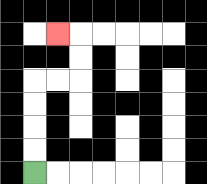{'start': '[1, 7]', 'end': '[2, 1]', 'path_directions': 'U,U,U,U,R,R,U,U,L', 'path_coordinates': '[[1, 7], [1, 6], [1, 5], [1, 4], [1, 3], [2, 3], [3, 3], [3, 2], [3, 1], [2, 1]]'}